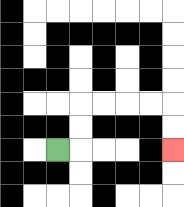{'start': '[2, 6]', 'end': '[7, 6]', 'path_directions': 'R,U,U,R,R,R,R,D,D', 'path_coordinates': '[[2, 6], [3, 6], [3, 5], [3, 4], [4, 4], [5, 4], [6, 4], [7, 4], [7, 5], [7, 6]]'}